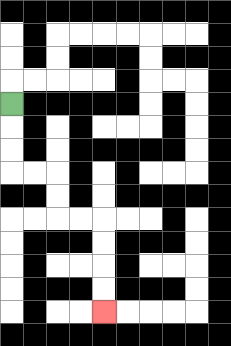{'start': '[0, 4]', 'end': '[4, 13]', 'path_directions': 'D,D,D,R,R,D,D,R,R,D,D,D,D', 'path_coordinates': '[[0, 4], [0, 5], [0, 6], [0, 7], [1, 7], [2, 7], [2, 8], [2, 9], [3, 9], [4, 9], [4, 10], [4, 11], [4, 12], [4, 13]]'}